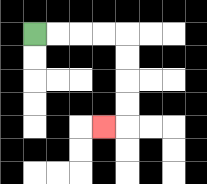{'start': '[1, 1]', 'end': '[4, 5]', 'path_directions': 'R,R,R,R,D,D,D,D,L', 'path_coordinates': '[[1, 1], [2, 1], [3, 1], [4, 1], [5, 1], [5, 2], [5, 3], [5, 4], [5, 5], [4, 5]]'}